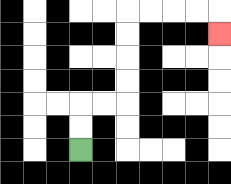{'start': '[3, 6]', 'end': '[9, 1]', 'path_directions': 'U,U,R,R,U,U,U,U,R,R,R,R,D', 'path_coordinates': '[[3, 6], [3, 5], [3, 4], [4, 4], [5, 4], [5, 3], [5, 2], [5, 1], [5, 0], [6, 0], [7, 0], [8, 0], [9, 0], [9, 1]]'}